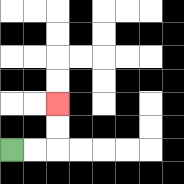{'start': '[0, 6]', 'end': '[2, 4]', 'path_directions': 'R,R,U,U', 'path_coordinates': '[[0, 6], [1, 6], [2, 6], [2, 5], [2, 4]]'}